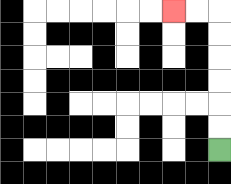{'start': '[9, 6]', 'end': '[7, 0]', 'path_directions': 'U,U,U,U,U,U,L,L', 'path_coordinates': '[[9, 6], [9, 5], [9, 4], [9, 3], [9, 2], [9, 1], [9, 0], [8, 0], [7, 0]]'}